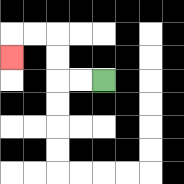{'start': '[4, 3]', 'end': '[0, 2]', 'path_directions': 'L,L,U,U,L,L,D', 'path_coordinates': '[[4, 3], [3, 3], [2, 3], [2, 2], [2, 1], [1, 1], [0, 1], [0, 2]]'}